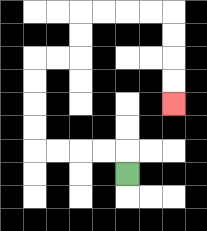{'start': '[5, 7]', 'end': '[7, 4]', 'path_directions': 'U,L,L,L,L,U,U,U,U,R,R,U,U,R,R,R,R,D,D,D,D', 'path_coordinates': '[[5, 7], [5, 6], [4, 6], [3, 6], [2, 6], [1, 6], [1, 5], [1, 4], [1, 3], [1, 2], [2, 2], [3, 2], [3, 1], [3, 0], [4, 0], [5, 0], [6, 0], [7, 0], [7, 1], [7, 2], [7, 3], [7, 4]]'}